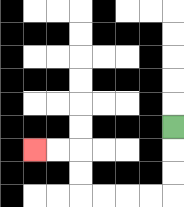{'start': '[7, 5]', 'end': '[1, 6]', 'path_directions': 'D,D,D,L,L,L,L,U,U,L,L', 'path_coordinates': '[[7, 5], [7, 6], [7, 7], [7, 8], [6, 8], [5, 8], [4, 8], [3, 8], [3, 7], [3, 6], [2, 6], [1, 6]]'}